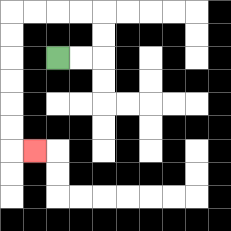{'start': '[2, 2]', 'end': '[1, 6]', 'path_directions': 'R,R,U,U,L,L,L,L,D,D,D,D,D,D,R', 'path_coordinates': '[[2, 2], [3, 2], [4, 2], [4, 1], [4, 0], [3, 0], [2, 0], [1, 0], [0, 0], [0, 1], [0, 2], [0, 3], [0, 4], [0, 5], [0, 6], [1, 6]]'}